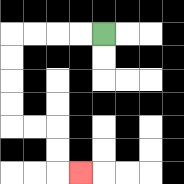{'start': '[4, 1]', 'end': '[3, 7]', 'path_directions': 'L,L,L,L,D,D,D,D,R,R,D,D,R', 'path_coordinates': '[[4, 1], [3, 1], [2, 1], [1, 1], [0, 1], [0, 2], [0, 3], [0, 4], [0, 5], [1, 5], [2, 5], [2, 6], [2, 7], [3, 7]]'}